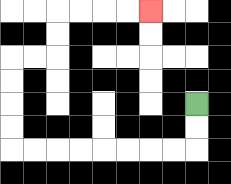{'start': '[8, 4]', 'end': '[6, 0]', 'path_directions': 'D,D,L,L,L,L,L,L,L,L,U,U,U,U,R,R,U,U,R,R,R,R', 'path_coordinates': '[[8, 4], [8, 5], [8, 6], [7, 6], [6, 6], [5, 6], [4, 6], [3, 6], [2, 6], [1, 6], [0, 6], [0, 5], [0, 4], [0, 3], [0, 2], [1, 2], [2, 2], [2, 1], [2, 0], [3, 0], [4, 0], [5, 0], [6, 0]]'}